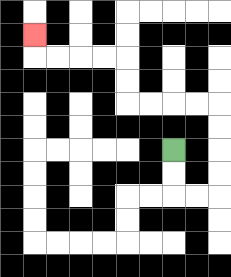{'start': '[7, 6]', 'end': '[1, 1]', 'path_directions': 'D,D,R,R,U,U,U,U,L,L,L,L,U,U,L,L,L,L,U', 'path_coordinates': '[[7, 6], [7, 7], [7, 8], [8, 8], [9, 8], [9, 7], [9, 6], [9, 5], [9, 4], [8, 4], [7, 4], [6, 4], [5, 4], [5, 3], [5, 2], [4, 2], [3, 2], [2, 2], [1, 2], [1, 1]]'}